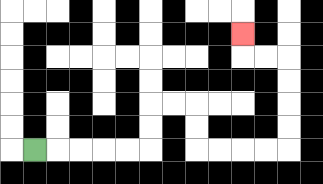{'start': '[1, 6]', 'end': '[10, 1]', 'path_directions': 'R,R,R,R,R,U,U,R,R,D,D,R,R,R,R,U,U,U,U,L,L,U', 'path_coordinates': '[[1, 6], [2, 6], [3, 6], [4, 6], [5, 6], [6, 6], [6, 5], [6, 4], [7, 4], [8, 4], [8, 5], [8, 6], [9, 6], [10, 6], [11, 6], [12, 6], [12, 5], [12, 4], [12, 3], [12, 2], [11, 2], [10, 2], [10, 1]]'}